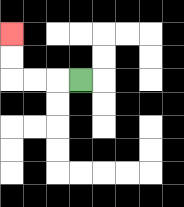{'start': '[3, 3]', 'end': '[0, 1]', 'path_directions': 'L,L,L,U,U', 'path_coordinates': '[[3, 3], [2, 3], [1, 3], [0, 3], [0, 2], [0, 1]]'}